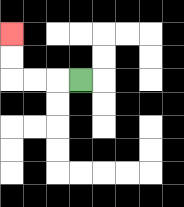{'start': '[3, 3]', 'end': '[0, 1]', 'path_directions': 'L,L,L,U,U', 'path_coordinates': '[[3, 3], [2, 3], [1, 3], [0, 3], [0, 2], [0, 1]]'}